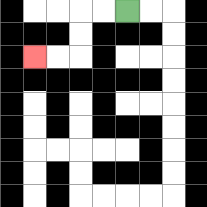{'start': '[5, 0]', 'end': '[1, 2]', 'path_directions': 'L,L,D,D,L,L', 'path_coordinates': '[[5, 0], [4, 0], [3, 0], [3, 1], [3, 2], [2, 2], [1, 2]]'}